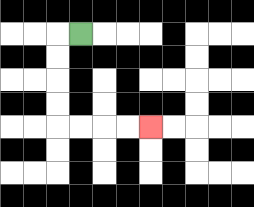{'start': '[3, 1]', 'end': '[6, 5]', 'path_directions': 'L,D,D,D,D,R,R,R,R', 'path_coordinates': '[[3, 1], [2, 1], [2, 2], [2, 3], [2, 4], [2, 5], [3, 5], [4, 5], [5, 5], [6, 5]]'}